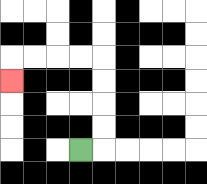{'start': '[3, 6]', 'end': '[0, 3]', 'path_directions': 'R,U,U,U,U,L,L,L,L,D', 'path_coordinates': '[[3, 6], [4, 6], [4, 5], [4, 4], [4, 3], [4, 2], [3, 2], [2, 2], [1, 2], [0, 2], [0, 3]]'}